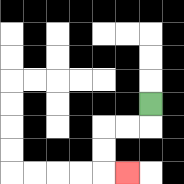{'start': '[6, 4]', 'end': '[5, 7]', 'path_directions': 'D,L,L,D,D,R', 'path_coordinates': '[[6, 4], [6, 5], [5, 5], [4, 5], [4, 6], [4, 7], [5, 7]]'}